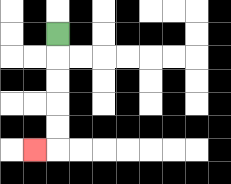{'start': '[2, 1]', 'end': '[1, 6]', 'path_directions': 'D,D,D,D,D,L', 'path_coordinates': '[[2, 1], [2, 2], [2, 3], [2, 4], [2, 5], [2, 6], [1, 6]]'}